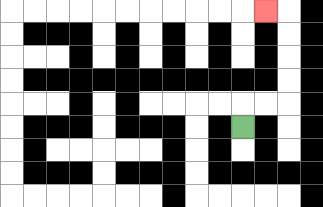{'start': '[10, 5]', 'end': '[11, 0]', 'path_directions': 'U,R,R,U,U,U,U,L', 'path_coordinates': '[[10, 5], [10, 4], [11, 4], [12, 4], [12, 3], [12, 2], [12, 1], [12, 0], [11, 0]]'}